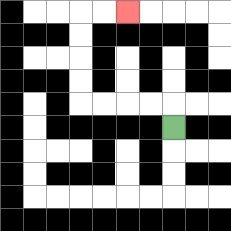{'start': '[7, 5]', 'end': '[5, 0]', 'path_directions': 'U,L,L,L,L,U,U,U,U,R,R', 'path_coordinates': '[[7, 5], [7, 4], [6, 4], [5, 4], [4, 4], [3, 4], [3, 3], [3, 2], [3, 1], [3, 0], [4, 0], [5, 0]]'}